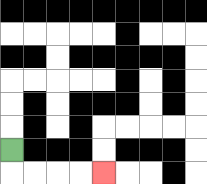{'start': '[0, 6]', 'end': '[4, 7]', 'path_directions': 'D,R,R,R,R', 'path_coordinates': '[[0, 6], [0, 7], [1, 7], [2, 7], [3, 7], [4, 7]]'}